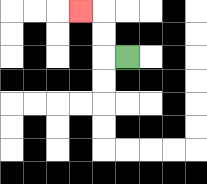{'start': '[5, 2]', 'end': '[3, 0]', 'path_directions': 'L,U,U,L', 'path_coordinates': '[[5, 2], [4, 2], [4, 1], [4, 0], [3, 0]]'}